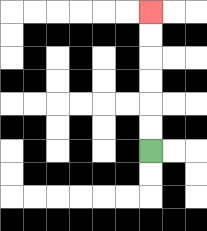{'start': '[6, 6]', 'end': '[6, 0]', 'path_directions': 'U,U,U,U,U,U', 'path_coordinates': '[[6, 6], [6, 5], [6, 4], [6, 3], [6, 2], [6, 1], [6, 0]]'}